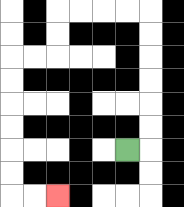{'start': '[5, 6]', 'end': '[2, 8]', 'path_directions': 'R,U,U,U,U,U,U,L,L,L,L,D,D,L,L,D,D,D,D,D,D,R,R', 'path_coordinates': '[[5, 6], [6, 6], [6, 5], [6, 4], [6, 3], [6, 2], [6, 1], [6, 0], [5, 0], [4, 0], [3, 0], [2, 0], [2, 1], [2, 2], [1, 2], [0, 2], [0, 3], [0, 4], [0, 5], [0, 6], [0, 7], [0, 8], [1, 8], [2, 8]]'}